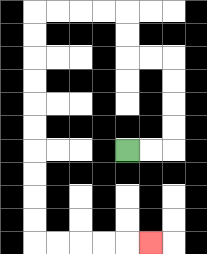{'start': '[5, 6]', 'end': '[6, 10]', 'path_directions': 'R,R,U,U,U,U,L,L,U,U,L,L,L,L,D,D,D,D,D,D,D,D,D,D,R,R,R,R,R', 'path_coordinates': '[[5, 6], [6, 6], [7, 6], [7, 5], [7, 4], [7, 3], [7, 2], [6, 2], [5, 2], [5, 1], [5, 0], [4, 0], [3, 0], [2, 0], [1, 0], [1, 1], [1, 2], [1, 3], [1, 4], [1, 5], [1, 6], [1, 7], [1, 8], [1, 9], [1, 10], [2, 10], [3, 10], [4, 10], [5, 10], [6, 10]]'}